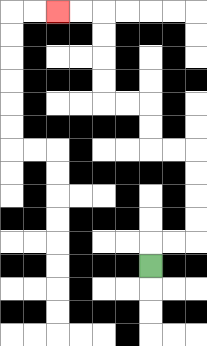{'start': '[6, 11]', 'end': '[2, 0]', 'path_directions': 'U,R,R,U,U,U,U,L,L,U,U,L,L,U,U,U,U,L,L', 'path_coordinates': '[[6, 11], [6, 10], [7, 10], [8, 10], [8, 9], [8, 8], [8, 7], [8, 6], [7, 6], [6, 6], [6, 5], [6, 4], [5, 4], [4, 4], [4, 3], [4, 2], [4, 1], [4, 0], [3, 0], [2, 0]]'}